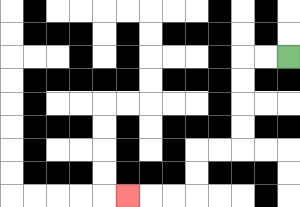{'start': '[12, 2]', 'end': '[5, 8]', 'path_directions': 'L,L,D,D,D,D,L,L,D,D,L,L,L', 'path_coordinates': '[[12, 2], [11, 2], [10, 2], [10, 3], [10, 4], [10, 5], [10, 6], [9, 6], [8, 6], [8, 7], [8, 8], [7, 8], [6, 8], [5, 8]]'}